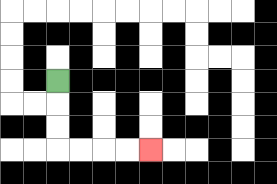{'start': '[2, 3]', 'end': '[6, 6]', 'path_directions': 'D,D,D,R,R,R,R', 'path_coordinates': '[[2, 3], [2, 4], [2, 5], [2, 6], [3, 6], [4, 6], [5, 6], [6, 6]]'}